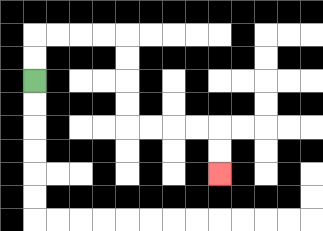{'start': '[1, 3]', 'end': '[9, 7]', 'path_directions': 'U,U,R,R,R,R,D,D,D,D,R,R,R,R,D,D', 'path_coordinates': '[[1, 3], [1, 2], [1, 1], [2, 1], [3, 1], [4, 1], [5, 1], [5, 2], [5, 3], [5, 4], [5, 5], [6, 5], [7, 5], [8, 5], [9, 5], [9, 6], [9, 7]]'}